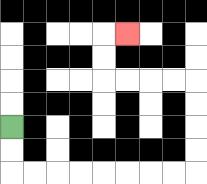{'start': '[0, 5]', 'end': '[5, 1]', 'path_directions': 'D,D,R,R,R,R,R,R,R,R,U,U,U,U,L,L,L,L,U,U,R', 'path_coordinates': '[[0, 5], [0, 6], [0, 7], [1, 7], [2, 7], [3, 7], [4, 7], [5, 7], [6, 7], [7, 7], [8, 7], [8, 6], [8, 5], [8, 4], [8, 3], [7, 3], [6, 3], [5, 3], [4, 3], [4, 2], [4, 1], [5, 1]]'}